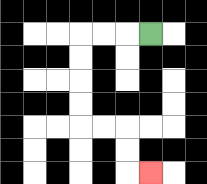{'start': '[6, 1]', 'end': '[6, 7]', 'path_directions': 'L,L,L,D,D,D,D,R,R,D,D,R', 'path_coordinates': '[[6, 1], [5, 1], [4, 1], [3, 1], [3, 2], [3, 3], [3, 4], [3, 5], [4, 5], [5, 5], [5, 6], [5, 7], [6, 7]]'}